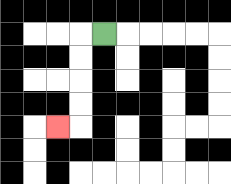{'start': '[4, 1]', 'end': '[2, 5]', 'path_directions': 'L,D,D,D,D,L', 'path_coordinates': '[[4, 1], [3, 1], [3, 2], [3, 3], [3, 4], [3, 5], [2, 5]]'}